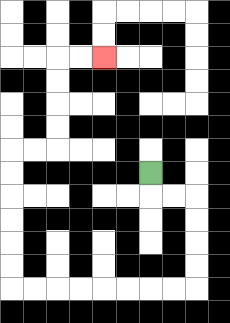{'start': '[6, 7]', 'end': '[4, 2]', 'path_directions': 'D,R,R,D,D,D,D,L,L,L,L,L,L,L,L,U,U,U,U,U,U,R,R,U,U,U,U,R,R', 'path_coordinates': '[[6, 7], [6, 8], [7, 8], [8, 8], [8, 9], [8, 10], [8, 11], [8, 12], [7, 12], [6, 12], [5, 12], [4, 12], [3, 12], [2, 12], [1, 12], [0, 12], [0, 11], [0, 10], [0, 9], [0, 8], [0, 7], [0, 6], [1, 6], [2, 6], [2, 5], [2, 4], [2, 3], [2, 2], [3, 2], [4, 2]]'}